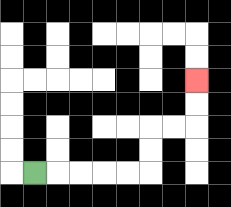{'start': '[1, 7]', 'end': '[8, 3]', 'path_directions': 'R,R,R,R,R,U,U,R,R,U,U', 'path_coordinates': '[[1, 7], [2, 7], [3, 7], [4, 7], [5, 7], [6, 7], [6, 6], [6, 5], [7, 5], [8, 5], [8, 4], [8, 3]]'}